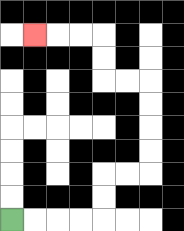{'start': '[0, 9]', 'end': '[1, 1]', 'path_directions': 'R,R,R,R,U,U,R,R,U,U,U,U,L,L,U,U,L,L,L', 'path_coordinates': '[[0, 9], [1, 9], [2, 9], [3, 9], [4, 9], [4, 8], [4, 7], [5, 7], [6, 7], [6, 6], [6, 5], [6, 4], [6, 3], [5, 3], [4, 3], [4, 2], [4, 1], [3, 1], [2, 1], [1, 1]]'}